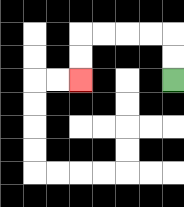{'start': '[7, 3]', 'end': '[3, 3]', 'path_directions': 'U,U,L,L,L,L,D,D', 'path_coordinates': '[[7, 3], [7, 2], [7, 1], [6, 1], [5, 1], [4, 1], [3, 1], [3, 2], [3, 3]]'}